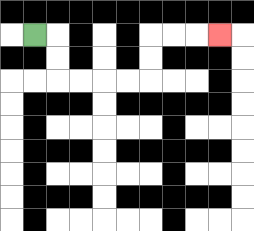{'start': '[1, 1]', 'end': '[9, 1]', 'path_directions': 'R,D,D,R,R,R,R,U,U,R,R,R', 'path_coordinates': '[[1, 1], [2, 1], [2, 2], [2, 3], [3, 3], [4, 3], [5, 3], [6, 3], [6, 2], [6, 1], [7, 1], [8, 1], [9, 1]]'}